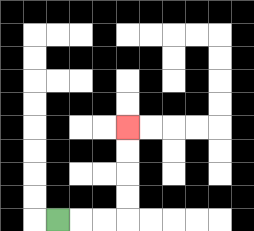{'start': '[2, 9]', 'end': '[5, 5]', 'path_directions': 'R,R,R,U,U,U,U', 'path_coordinates': '[[2, 9], [3, 9], [4, 9], [5, 9], [5, 8], [5, 7], [5, 6], [5, 5]]'}